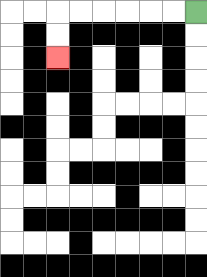{'start': '[8, 0]', 'end': '[2, 2]', 'path_directions': 'L,L,L,L,L,L,D,D', 'path_coordinates': '[[8, 0], [7, 0], [6, 0], [5, 0], [4, 0], [3, 0], [2, 0], [2, 1], [2, 2]]'}